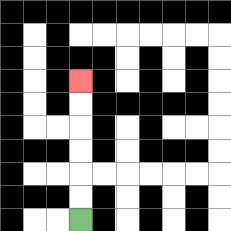{'start': '[3, 9]', 'end': '[3, 3]', 'path_directions': 'U,U,U,U,U,U', 'path_coordinates': '[[3, 9], [3, 8], [3, 7], [3, 6], [3, 5], [3, 4], [3, 3]]'}